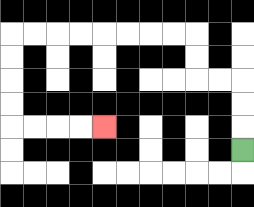{'start': '[10, 6]', 'end': '[4, 5]', 'path_directions': 'U,U,U,L,L,U,U,L,L,L,L,L,L,L,L,D,D,D,D,R,R,R,R', 'path_coordinates': '[[10, 6], [10, 5], [10, 4], [10, 3], [9, 3], [8, 3], [8, 2], [8, 1], [7, 1], [6, 1], [5, 1], [4, 1], [3, 1], [2, 1], [1, 1], [0, 1], [0, 2], [0, 3], [0, 4], [0, 5], [1, 5], [2, 5], [3, 5], [4, 5]]'}